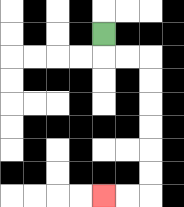{'start': '[4, 1]', 'end': '[4, 8]', 'path_directions': 'D,R,R,D,D,D,D,D,D,L,L', 'path_coordinates': '[[4, 1], [4, 2], [5, 2], [6, 2], [6, 3], [6, 4], [6, 5], [6, 6], [6, 7], [6, 8], [5, 8], [4, 8]]'}